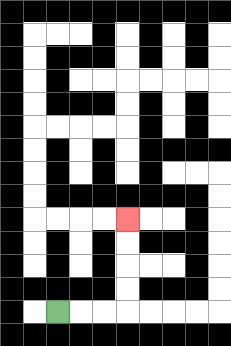{'start': '[2, 13]', 'end': '[5, 9]', 'path_directions': 'R,R,R,U,U,U,U', 'path_coordinates': '[[2, 13], [3, 13], [4, 13], [5, 13], [5, 12], [5, 11], [5, 10], [5, 9]]'}